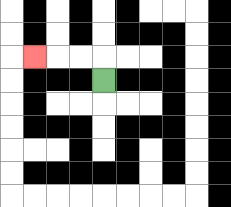{'start': '[4, 3]', 'end': '[1, 2]', 'path_directions': 'U,L,L,L', 'path_coordinates': '[[4, 3], [4, 2], [3, 2], [2, 2], [1, 2]]'}